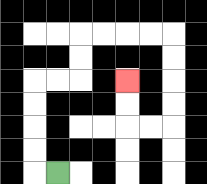{'start': '[2, 7]', 'end': '[5, 3]', 'path_directions': 'L,U,U,U,U,R,R,U,U,R,R,R,R,D,D,D,D,L,L,U,U', 'path_coordinates': '[[2, 7], [1, 7], [1, 6], [1, 5], [1, 4], [1, 3], [2, 3], [3, 3], [3, 2], [3, 1], [4, 1], [5, 1], [6, 1], [7, 1], [7, 2], [7, 3], [7, 4], [7, 5], [6, 5], [5, 5], [5, 4], [5, 3]]'}